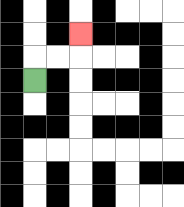{'start': '[1, 3]', 'end': '[3, 1]', 'path_directions': 'U,R,R,U', 'path_coordinates': '[[1, 3], [1, 2], [2, 2], [3, 2], [3, 1]]'}